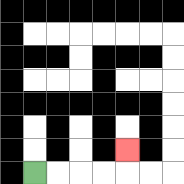{'start': '[1, 7]', 'end': '[5, 6]', 'path_directions': 'R,R,R,R,U', 'path_coordinates': '[[1, 7], [2, 7], [3, 7], [4, 7], [5, 7], [5, 6]]'}